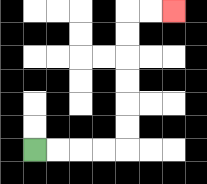{'start': '[1, 6]', 'end': '[7, 0]', 'path_directions': 'R,R,R,R,U,U,U,U,U,U,R,R', 'path_coordinates': '[[1, 6], [2, 6], [3, 6], [4, 6], [5, 6], [5, 5], [5, 4], [5, 3], [5, 2], [5, 1], [5, 0], [6, 0], [7, 0]]'}